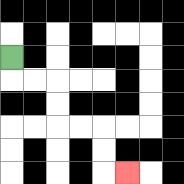{'start': '[0, 2]', 'end': '[5, 7]', 'path_directions': 'D,R,R,D,D,R,R,D,D,R', 'path_coordinates': '[[0, 2], [0, 3], [1, 3], [2, 3], [2, 4], [2, 5], [3, 5], [4, 5], [4, 6], [4, 7], [5, 7]]'}